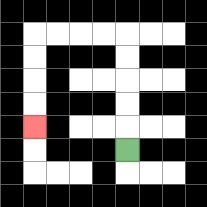{'start': '[5, 6]', 'end': '[1, 5]', 'path_directions': 'U,U,U,U,U,L,L,L,L,D,D,D,D', 'path_coordinates': '[[5, 6], [5, 5], [5, 4], [5, 3], [5, 2], [5, 1], [4, 1], [3, 1], [2, 1], [1, 1], [1, 2], [1, 3], [1, 4], [1, 5]]'}